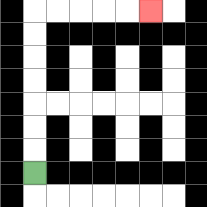{'start': '[1, 7]', 'end': '[6, 0]', 'path_directions': 'U,U,U,U,U,U,U,R,R,R,R,R', 'path_coordinates': '[[1, 7], [1, 6], [1, 5], [1, 4], [1, 3], [1, 2], [1, 1], [1, 0], [2, 0], [3, 0], [4, 0], [5, 0], [6, 0]]'}